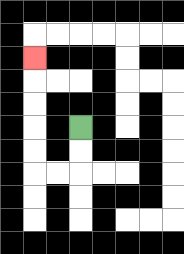{'start': '[3, 5]', 'end': '[1, 2]', 'path_directions': 'D,D,L,L,U,U,U,U,U', 'path_coordinates': '[[3, 5], [3, 6], [3, 7], [2, 7], [1, 7], [1, 6], [1, 5], [1, 4], [1, 3], [1, 2]]'}